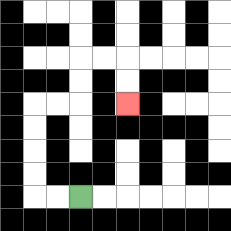{'start': '[3, 8]', 'end': '[5, 4]', 'path_directions': 'L,L,U,U,U,U,R,R,U,U,R,R,D,D', 'path_coordinates': '[[3, 8], [2, 8], [1, 8], [1, 7], [1, 6], [1, 5], [1, 4], [2, 4], [3, 4], [3, 3], [3, 2], [4, 2], [5, 2], [5, 3], [5, 4]]'}